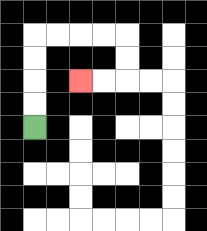{'start': '[1, 5]', 'end': '[3, 3]', 'path_directions': 'U,U,U,U,R,R,R,R,D,D,L,L', 'path_coordinates': '[[1, 5], [1, 4], [1, 3], [1, 2], [1, 1], [2, 1], [3, 1], [4, 1], [5, 1], [5, 2], [5, 3], [4, 3], [3, 3]]'}